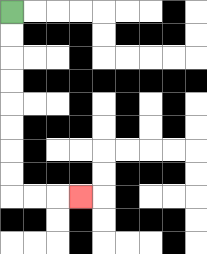{'start': '[0, 0]', 'end': '[3, 8]', 'path_directions': 'D,D,D,D,D,D,D,D,R,R,R', 'path_coordinates': '[[0, 0], [0, 1], [0, 2], [0, 3], [0, 4], [0, 5], [0, 6], [0, 7], [0, 8], [1, 8], [2, 8], [3, 8]]'}